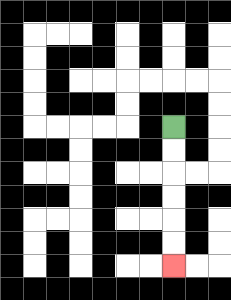{'start': '[7, 5]', 'end': '[7, 11]', 'path_directions': 'D,D,D,D,D,D', 'path_coordinates': '[[7, 5], [7, 6], [7, 7], [7, 8], [7, 9], [7, 10], [7, 11]]'}